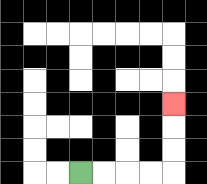{'start': '[3, 7]', 'end': '[7, 4]', 'path_directions': 'R,R,R,R,U,U,U', 'path_coordinates': '[[3, 7], [4, 7], [5, 7], [6, 7], [7, 7], [7, 6], [7, 5], [7, 4]]'}